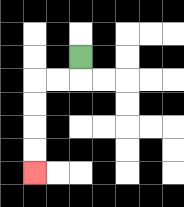{'start': '[3, 2]', 'end': '[1, 7]', 'path_directions': 'D,L,L,D,D,D,D', 'path_coordinates': '[[3, 2], [3, 3], [2, 3], [1, 3], [1, 4], [1, 5], [1, 6], [1, 7]]'}